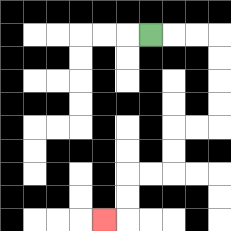{'start': '[6, 1]', 'end': '[4, 9]', 'path_directions': 'R,R,R,D,D,D,D,L,L,D,D,L,L,D,D,L', 'path_coordinates': '[[6, 1], [7, 1], [8, 1], [9, 1], [9, 2], [9, 3], [9, 4], [9, 5], [8, 5], [7, 5], [7, 6], [7, 7], [6, 7], [5, 7], [5, 8], [5, 9], [4, 9]]'}